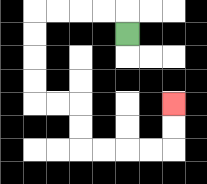{'start': '[5, 1]', 'end': '[7, 4]', 'path_directions': 'U,L,L,L,L,D,D,D,D,R,R,D,D,R,R,R,R,U,U', 'path_coordinates': '[[5, 1], [5, 0], [4, 0], [3, 0], [2, 0], [1, 0], [1, 1], [1, 2], [1, 3], [1, 4], [2, 4], [3, 4], [3, 5], [3, 6], [4, 6], [5, 6], [6, 6], [7, 6], [7, 5], [7, 4]]'}